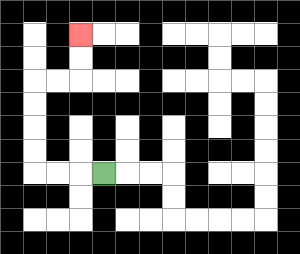{'start': '[4, 7]', 'end': '[3, 1]', 'path_directions': 'L,L,L,U,U,U,U,R,R,U,U', 'path_coordinates': '[[4, 7], [3, 7], [2, 7], [1, 7], [1, 6], [1, 5], [1, 4], [1, 3], [2, 3], [3, 3], [3, 2], [3, 1]]'}